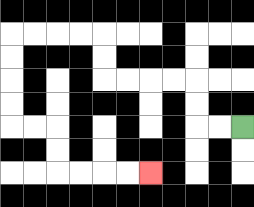{'start': '[10, 5]', 'end': '[6, 7]', 'path_directions': 'L,L,U,U,L,L,L,L,U,U,L,L,L,L,D,D,D,D,R,R,D,D,R,R,R,R', 'path_coordinates': '[[10, 5], [9, 5], [8, 5], [8, 4], [8, 3], [7, 3], [6, 3], [5, 3], [4, 3], [4, 2], [4, 1], [3, 1], [2, 1], [1, 1], [0, 1], [0, 2], [0, 3], [0, 4], [0, 5], [1, 5], [2, 5], [2, 6], [2, 7], [3, 7], [4, 7], [5, 7], [6, 7]]'}